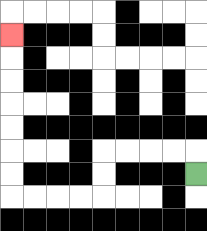{'start': '[8, 7]', 'end': '[0, 1]', 'path_directions': 'U,L,L,L,L,D,D,L,L,L,L,U,U,U,U,U,U,U', 'path_coordinates': '[[8, 7], [8, 6], [7, 6], [6, 6], [5, 6], [4, 6], [4, 7], [4, 8], [3, 8], [2, 8], [1, 8], [0, 8], [0, 7], [0, 6], [0, 5], [0, 4], [0, 3], [0, 2], [0, 1]]'}